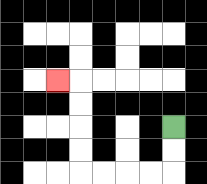{'start': '[7, 5]', 'end': '[2, 3]', 'path_directions': 'D,D,L,L,L,L,U,U,U,U,L', 'path_coordinates': '[[7, 5], [7, 6], [7, 7], [6, 7], [5, 7], [4, 7], [3, 7], [3, 6], [3, 5], [3, 4], [3, 3], [2, 3]]'}